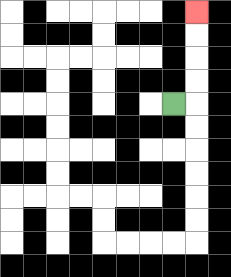{'start': '[7, 4]', 'end': '[8, 0]', 'path_directions': 'R,U,U,U,U', 'path_coordinates': '[[7, 4], [8, 4], [8, 3], [8, 2], [8, 1], [8, 0]]'}